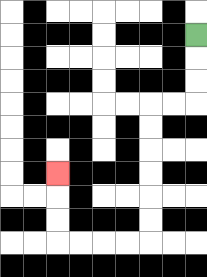{'start': '[8, 1]', 'end': '[2, 7]', 'path_directions': 'D,D,D,L,L,D,D,D,D,D,D,L,L,L,L,U,U,U', 'path_coordinates': '[[8, 1], [8, 2], [8, 3], [8, 4], [7, 4], [6, 4], [6, 5], [6, 6], [6, 7], [6, 8], [6, 9], [6, 10], [5, 10], [4, 10], [3, 10], [2, 10], [2, 9], [2, 8], [2, 7]]'}